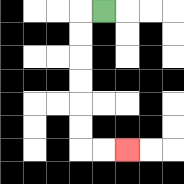{'start': '[4, 0]', 'end': '[5, 6]', 'path_directions': 'L,D,D,D,D,D,D,R,R', 'path_coordinates': '[[4, 0], [3, 0], [3, 1], [3, 2], [3, 3], [3, 4], [3, 5], [3, 6], [4, 6], [5, 6]]'}